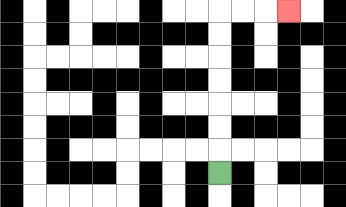{'start': '[9, 7]', 'end': '[12, 0]', 'path_directions': 'U,U,U,U,U,U,U,R,R,R', 'path_coordinates': '[[9, 7], [9, 6], [9, 5], [9, 4], [9, 3], [9, 2], [9, 1], [9, 0], [10, 0], [11, 0], [12, 0]]'}